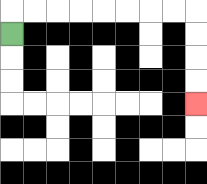{'start': '[0, 1]', 'end': '[8, 4]', 'path_directions': 'U,R,R,R,R,R,R,R,R,D,D,D,D', 'path_coordinates': '[[0, 1], [0, 0], [1, 0], [2, 0], [3, 0], [4, 0], [5, 0], [6, 0], [7, 0], [8, 0], [8, 1], [8, 2], [8, 3], [8, 4]]'}